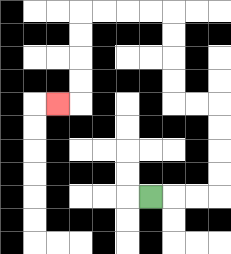{'start': '[6, 8]', 'end': '[2, 4]', 'path_directions': 'R,R,R,U,U,U,U,L,L,U,U,U,U,L,L,L,L,D,D,D,D,L', 'path_coordinates': '[[6, 8], [7, 8], [8, 8], [9, 8], [9, 7], [9, 6], [9, 5], [9, 4], [8, 4], [7, 4], [7, 3], [7, 2], [7, 1], [7, 0], [6, 0], [5, 0], [4, 0], [3, 0], [3, 1], [3, 2], [3, 3], [3, 4], [2, 4]]'}